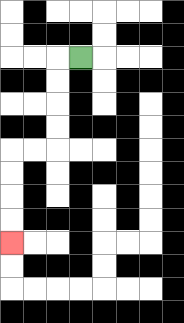{'start': '[3, 2]', 'end': '[0, 10]', 'path_directions': 'L,D,D,D,D,L,L,D,D,D,D', 'path_coordinates': '[[3, 2], [2, 2], [2, 3], [2, 4], [2, 5], [2, 6], [1, 6], [0, 6], [0, 7], [0, 8], [0, 9], [0, 10]]'}